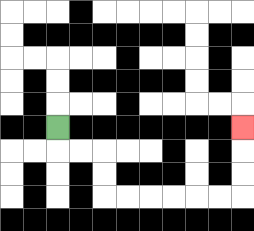{'start': '[2, 5]', 'end': '[10, 5]', 'path_directions': 'D,R,R,D,D,R,R,R,R,R,R,U,U,U', 'path_coordinates': '[[2, 5], [2, 6], [3, 6], [4, 6], [4, 7], [4, 8], [5, 8], [6, 8], [7, 8], [8, 8], [9, 8], [10, 8], [10, 7], [10, 6], [10, 5]]'}